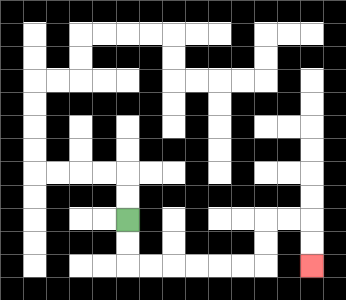{'start': '[5, 9]', 'end': '[13, 11]', 'path_directions': 'D,D,R,R,R,R,R,R,U,U,R,R,D,D', 'path_coordinates': '[[5, 9], [5, 10], [5, 11], [6, 11], [7, 11], [8, 11], [9, 11], [10, 11], [11, 11], [11, 10], [11, 9], [12, 9], [13, 9], [13, 10], [13, 11]]'}